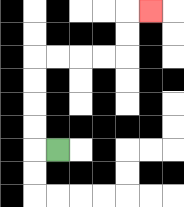{'start': '[2, 6]', 'end': '[6, 0]', 'path_directions': 'L,U,U,U,U,R,R,R,R,U,U,R', 'path_coordinates': '[[2, 6], [1, 6], [1, 5], [1, 4], [1, 3], [1, 2], [2, 2], [3, 2], [4, 2], [5, 2], [5, 1], [5, 0], [6, 0]]'}